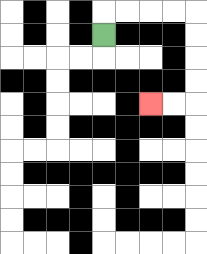{'start': '[4, 1]', 'end': '[6, 4]', 'path_directions': 'U,R,R,R,R,D,D,D,D,L,L', 'path_coordinates': '[[4, 1], [4, 0], [5, 0], [6, 0], [7, 0], [8, 0], [8, 1], [8, 2], [8, 3], [8, 4], [7, 4], [6, 4]]'}